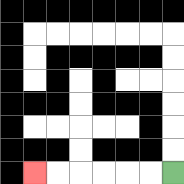{'start': '[7, 7]', 'end': '[1, 7]', 'path_directions': 'L,L,L,L,L,L', 'path_coordinates': '[[7, 7], [6, 7], [5, 7], [4, 7], [3, 7], [2, 7], [1, 7]]'}